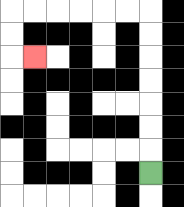{'start': '[6, 7]', 'end': '[1, 2]', 'path_directions': 'U,U,U,U,U,U,U,L,L,L,L,L,L,D,D,R', 'path_coordinates': '[[6, 7], [6, 6], [6, 5], [6, 4], [6, 3], [6, 2], [6, 1], [6, 0], [5, 0], [4, 0], [3, 0], [2, 0], [1, 0], [0, 0], [0, 1], [0, 2], [1, 2]]'}